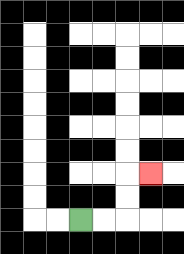{'start': '[3, 9]', 'end': '[6, 7]', 'path_directions': 'R,R,U,U,R', 'path_coordinates': '[[3, 9], [4, 9], [5, 9], [5, 8], [5, 7], [6, 7]]'}